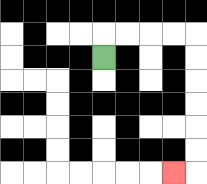{'start': '[4, 2]', 'end': '[7, 7]', 'path_directions': 'U,R,R,R,R,D,D,D,D,D,D,L', 'path_coordinates': '[[4, 2], [4, 1], [5, 1], [6, 1], [7, 1], [8, 1], [8, 2], [8, 3], [8, 4], [8, 5], [8, 6], [8, 7], [7, 7]]'}